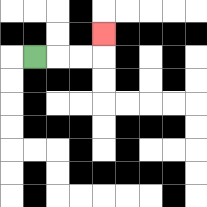{'start': '[1, 2]', 'end': '[4, 1]', 'path_directions': 'R,R,R,U', 'path_coordinates': '[[1, 2], [2, 2], [3, 2], [4, 2], [4, 1]]'}